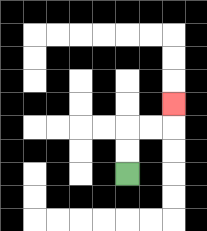{'start': '[5, 7]', 'end': '[7, 4]', 'path_directions': 'U,U,R,R,U', 'path_coordinates': '[[5, 7], [5, 6], [5, 5], [6, 5], [7, 5], [7, 4]]'}